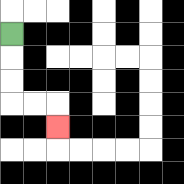{'start': '[0, 1]', 'end': '[2, 5]', 'path_directions': 'D,D,D,R,R,D', 'path_coordinates': '[[0, 1], [0, 2], [0, 3], [0, 4], [1, 4], [2, 4], [2, 5]]'}